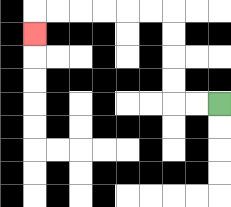{'start': '[9, 4]', 'end': '[1, 1]', 'path_directions': 'L,L,U,U,U,U,L,L,L,L,L,L,D', 'path_coordinates': '[[9, 4], [8, 4], [7, 4], [7, 3], [7, 2], [7, 1], [7, 0], [6, 0], [5, 0], [4, 0], [3, 0], [2, 0], [1, 0], [1, 1]]'}